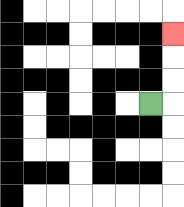{'start': '[6, 4]', 'end': '[7, 1]', 'path_directions': 'R,U,U,U', 'path_coordinates': '[[6, 4], [7, 4], [7, 3], [7, 2], [7, 1]]'}